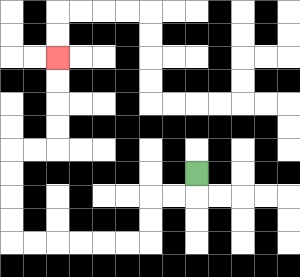{'start': '[8, 7]', 'end': '[2, 2]', 'path_directions': 'D,L,L,D,D,L,L,L,L,L,L,U,U,U,U,R,R,U,U,U,U', 'path_coordinates': '[[8, 7], [8, 8], [7, 8], [6, 8], [6, 9], [6, 10], [5, 10], [4, 10], [3, 10], [2, 10], [1, 10], [0, 10], [0, 9], [0, 8], [0, 7], [0, 6], [1, 6], [2, 6], [2, 5], [2, 4], [2, 3], [2, 2]]'}